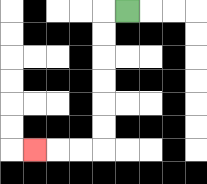{'start': '[5, 0]', 'end': '[1, 6]', 'path_directions': 'L,D,D,D,D,D,D,L,L,L', 'path_coordinates': '[[5, 0], [4, 0], [4, 1], [4, 2], [4, 3], [4, 4], [4, 5], [4, 6], [3, 6], [2, 6], [1, 6]]'}